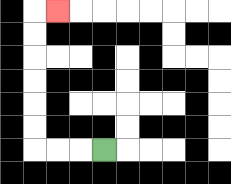{'start': '[4, 6]', 'end': '[2, 0]', 'path_directions': 'L,L,L,U,U,U,U,U,U,R', 'path_coordinates': '[[4, 6], [3, 6], [2, 6], [1, 6], [1, 5], [1, 4], [1, 3], [1, 2], [1, 1], [1, 0], [2, 0]]'}